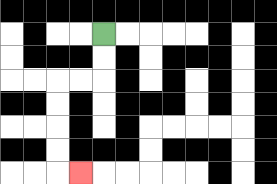{'start': '[4, 1]', 'end': '[3, 7]', 'path_directions': 'D,D,L,L,D,D,D,D,R', 'path_coordinates': '[[4, 1], [4, 2], [4, 3], [3, 3], [2, 3], [2, 4], [2, 5], [2, 6], [2, 7], [3, 7]]'}